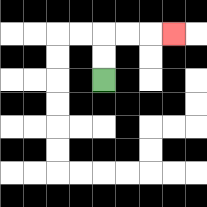{'start': '[4, 3]', 'end': '[7, 1]', 'path_directions': 'U,U,R,R,R', 'path_coordinates': '[[4, 3], [4, 2], [4, 1], [5, 1], [6, 1], [7, 1]]'}